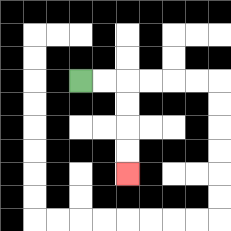{'start': '[3, 3]', 'end': '[5, 7]', 'path_directions': 'R,R,D,D,D,D', 'path_coordinates': '[[3, 3], [4, 3], [5, 3], [5, 4], [5, 5], [5, 6], [5, 7]]'}